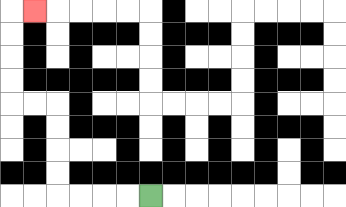{'start': '[6, 8]', 'end': '[1, 0]', 'path_directions': 'L,L,L,L,U,U,U,U,L,L,U,U,U,U,R', 'path_coordinates': '[[6, 8], [5, 8], [4, 8], [3, 8], [2, 8], [2, 7], [2, 6], [2, 5], [2, 4], [1, 4], [0, 4], [0, 3], [0, 2], [0, 1], [0, 0], [1, 0]]'}